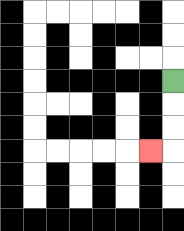{'start': '[7, 3]', 'end': '[6, 6]', 'path_directions': 'D,D,D,L', 'path_coordinates': '[[7, 3], [7, 4], [7, 5], [7, 6], [6, 6]]'}